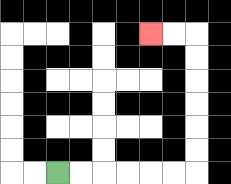{'start': '[2, 7]', 'end': '[6, 1]', 'path_directions': 'R,R,R,R,R,R,U,U,U,U,U,U,L,L', 'path_coordinates': '[[2, 7], [3, 7], [4, 7], [5, 7], [6, 7], [7, 7], [8, 7], [8, 6], [8, 5], [8, 4], [8, 3], [8, 2], [8, 1], [7, 1], [6, 1]]'}